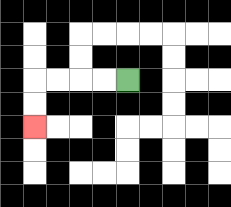{'start': '[5, 3]', 'end': '[1, 5]', 'path_directions': 'L,L,L,L,D,D', 'path_coordinates': '[[5, 3], [4, 3], [3, 3], [2, 3], [1, 3], [1, 4], [1, 5]]'}